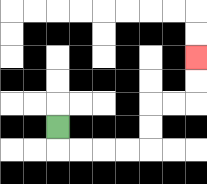{'start': '[2, 5]', 'end': '[8, 2]', 'path_directions': 'D,R,R,R,R,U,U,R,R,U,U', 'path_coordinates': '[[2, 5], [2, 6], [3, 6], [4, 6], [5, 6], [6, 6], [6, 5], [6, 4], [7, 4], [8, 4], [8, 3], [8, 2]]'}